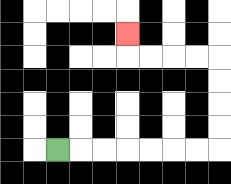{'start': '[2, 6]', 'end': '[5, 1]', 'path_directions': 'R,R,R,R,R,R,R,U,U,U,U,L,L,L,L,U', 'path_coordinates': '[[2, 6], [3, 6], [4, 6], [5, 6], [6, 6], [7, 6], [8, 6], [9, 6], [9, 5], [9, 4], [9, 3], [9, 2], [8, 2], [7, 2], [6, 2], [5, 2], [5, 1]]'}